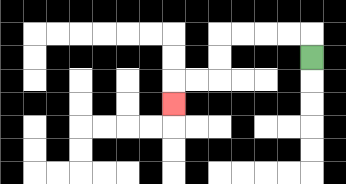{'start': '[13, 2]', 'end': '[7, 4]', 'path_directions': 'U,L,L,L,L,D,D,L,L,D', 'path_coordinates': '[[13, 2], [13, 1], [12, 1], [11, 1], [10, 1], [9, 1], [9, 2], [9, 3], [8, 3], [7, 3], [7, 4]]'}